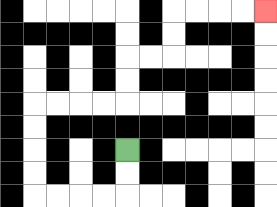{'start': '[5, 6]', 'end': '[11, 0]', 'path_directions': 'D,D,L,L,L,L,U,U,U,U,R,R,R,R,U,U,R,R,U,U,R,R,R,R', 'path_coordinates': '[[5, 6], [5, 7], [5, 8], [4, 8], [3, 8], [2, 8], [1, 8], [1, 7], [1, 6], [1, 5], [1, 4], [2, 4], [3, 4], [4, 4], [5, 4], [5, 3], [5, 2], [6, 2], [7, 2], [7, 1], [7, 0], [8, 0], [9, 0], [10, 0], [11, 0]]'}